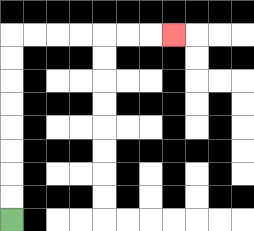{'start': '[0, 9]', 'end': '[7, 1]', 'path_directions': 'U,U,U,U,U,U,U,U,R,R,R,R,R,R,R', 'path_coordinates': '[[0, 9], [0, 8], [0, 7], [0, 6], [0, 5], [0, 4], [0, 3], [0, 2], [0, 1], [1, 1], [2, 1], [3, 1], [4, 1], [5, 1], [6, 1], [7, 1]]'}